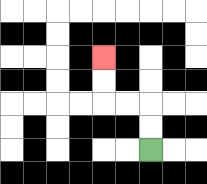{'start': '[6, 6]', 'end': '[4, 2]', 'path_directions': 'U,U,L,L,U,U', 'path_coordinates': '[[6, 6], [6, 5], [6, 4], [5, 4], [4, 4], [4, 3], [4, 2]]'}